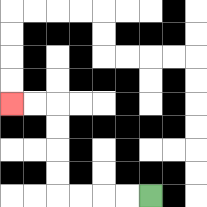{'start': '[6, 8]', 'end': '[0, 4]', 'path_directions': 'L,L,L,L,U,U,U,U,L,L', 'path_coordinates': '[[6, 8], [5, 8], [4, 8], [3, 8], [2, 8], [2, 7], [2, 6], [2, 5], [2, 4], [1, 4], [0, 4]]'}